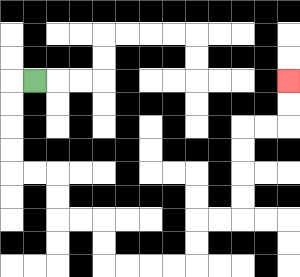{'start': '[1, 3]', 'end': '[12, 3]', 'path_directions': 'L,D,D,D,D,R,R,D,D,R,R,D,D,R,R,R,R,U,U,R,R,U,U,U,U,R,R,U,U', 'path_coordinates': '[[1, 3], [0, 3], [0, 4], [0, 5], [0, 6], [0, 7], [1, 7], [2, 7], [2, 8], [2, 9], [3, 9], [4, 9], [4, 10], [4, 11], [5, 11], [6, 11], [7, 11], [8, 11], [8, 10], [8, 9], [9, 9], [10, 9], [10, 8], [10, 7], [10, 6], [10, 5], [11, 5], [12, 5], [12, 4], [12, 3]]'}